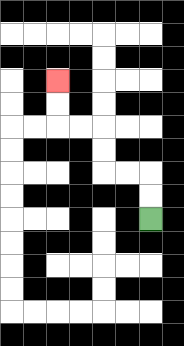{'start': '[6, 9]', 'end': '[2, 3]', 'path_directions': 'U,U,L,L,U,U,L,L,U,U', 'path_coordinates': '[[6, 9], [6, 8], [6, 7], [5, 7], [4, 7], [4, 6], [4, 5], [3, 5], [2, 5], [2, 4], [2, 3]]'}